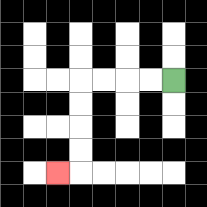{'start': '[7, 3]', 'end': '[2, 7]', 'path_directions': 'L,L,L,L,D,D,D,D,L', 'path_coordinates': '[[7, 3], [6, 3], [5, 3], [4, 3], [3, 3], [3, 4], [3, 5], [3, 6], [3, 7], [2, 7]]'}